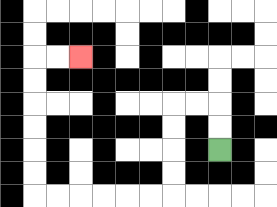{'start': '[9, 6]', 'end': '[3, 2]', 'path_directions': 'U,U,L,L,D,D,D,D,L,L,L,L,L,L,U,U,U,U,U,U,R,R', 'path_coordinates': '[[9, 6], [9, 5], [9, 4], [8, 4], [7, 4], [7, 5], [7, 6], [7, 7], [7, 8], [6, 8], [5, 8], [4, 8], [3, 8], [2, 8], [1, 8], [1, 7], [1, 6], [1, 5], [1, 4], [1, 3], [1, 2], [2, 2], [3, 2]]'}